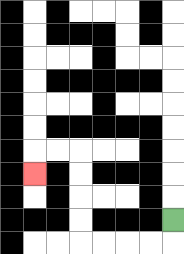{'start': '[7, 9]', 'end': '[1, 7]', 'path_directions': 'D,L,L,L,L,U,U,U,U,L,L,D', 'path_coordinates': '[[7, 9], [7, 10], [6, 10], [5, 10], [4, 10], [3, 10], [3, 9], [3, 8], [3, 7], [3, 6], [2, 6], [1, 6], [1, 7]]'}